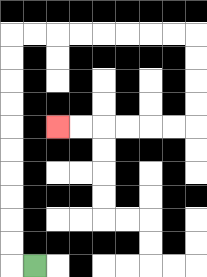{'start': '[1, 11]', 'end': '[2, 5]', 'path_directions': 'L,U,U,U,U,U,U,U,U,U,U,R,R,R,R,R,R,R,R,D,D,D,D,L,L,L,L,L,L', 'path_coordinates': '[[1, 11], [0, 11], [0, 10], [0, 9], [0, 8], [0, 7], [0, 6], [0, 5], [0, 4], [0, 3], [0, 2], [0, 1], [1, 1], [2, 1], [3, 1], [4, 1], [5, 1], [6, 1], [7, 1], [8, 1], [8, 2], [8, 3], [8, 4], [8, 5], [7, 5], [6, 5], [5, 5], [4, 5], [3, 5], [2, 5]]'}